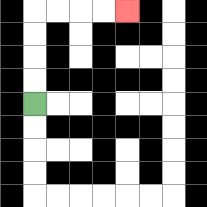{'start': '[1, 4]', 'end': '[5, 0]', 'path_directions': 'U,U,U,U,R,R,R,R', 'path_coordinates': '[[1, 4], [1, 3], [1, 2], [1, 1], [1, 0], [2, 0], [3, 0], [4, 0], [5, 0]]'}